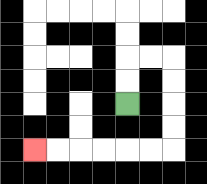{'start': '[5, 4]', 'end': '[1, 6]', 'path_directions': 'U,U,R,R,D,D,D,D,L,L,L,L,L,L', 'path_coordinates': '[[5, 4], [5, 3], [5, 2], [6, 2], [7, 2], [7, 3], [7, 4], [7, 5], [7, 6], [6, 6], [5, 6], [4, 6], [3, 6], [2, 6], [1, 6]]'}